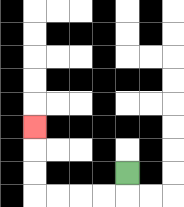{'start': '[5, 7]', 'end': '[1, 5]', 'path_directions': 'D,L,L,L,L,U,U,U', 'path_coordinates': '[[5, 7], [5, 8], [4, 8], [3, 8], [2, 8], [1, 8], [1, 7], [1, 6], [1, 5]]'}